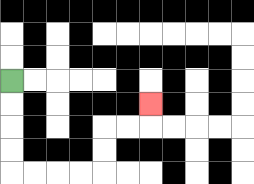{'start': '[0, 3]', 'end': '[6, 4]', 'path_directions': 'D,D,D,D,R,R,R,R,U,U,R,R,U', 'path_coordinates': '[[0, 3], [0, 4], [0, 5], [0, 6], [0, 7], [1, 7], [2, 7], [3, 7], [4, 7], [4, 6], [4, 5], [5, 5], [6, 5], [6, 4]]'}